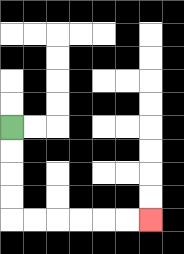{'start': '[0, 5]', 'end': '[6, 9]', 'path_directions': 'D,D,D,D,R,R,R,R,R,R', 'path_coordinates': '[[0, 5], [0, 6], [0, 7], [0, 8], [0, 9], [1, 9], [2, 9], [3, 9], [4, 9], [5, 9], [6, 9]]'}